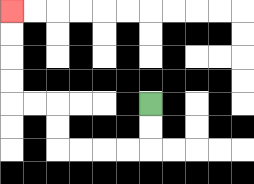{'start': '[6, 4]', 'end': '[0, 0]', 'path_directions': 'D,D,L,L,L,L,U,U,L,L,U,U,U,U', 'path_coordinates': '[[6, 4], [6, 5], [6, 6], [5, 6], [4, 6], [3, 6], [2, 6], [2, 5], [2, 4], [1, 4], [0, 4], [0, 3], [0, 2], [0, 1], [0, 0]]'}